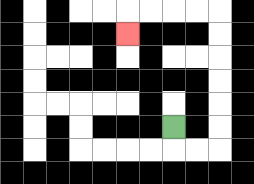{'start': '[7, 5]', 'end': '[5, 1]', 'path_directions': 'D,R,R,U,U,U,U,U,U,L,L,L,L,D', 'path_coordinates': '[[7, 5], [7, 6], [8, 6], [9, 6], [9, 5], [9, 4], [9, 3], [9, 2], [9, 1], [9, 0], [8, 0], [7, 0], [6, 0], [5, 0], [5, 1]]'}